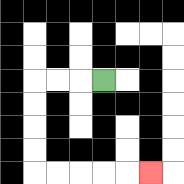{'start': '[4, 3]', 'end': '[6, 7]', 'path_directions': 'L,L,L,D,D,D,D,R,R,R,R,R', 'path_coordinates': '[[4, 3], [3, 3], [2, 3], [1, 3], [1, 4], [1, 5], [1, 6], [1, 7], [2, 7], [3, 7], [4, 7], [5, 7], [6, 7]]'}